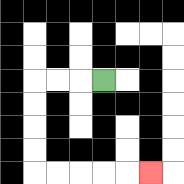{'start': '[4, 3]', 'end': '[6, 7]', 'path_directions': 'L,L,L,D,D,D,D,R,R,R,R,R', 'path_coordinates': '[[4, 3], [3, 3], [2, 3], [1, 3], [1, 4], [1, 5], [1, 6], [1, 7], [2, 7], [3, 7], [4, 7], [5, 7], [6, 7]]'}